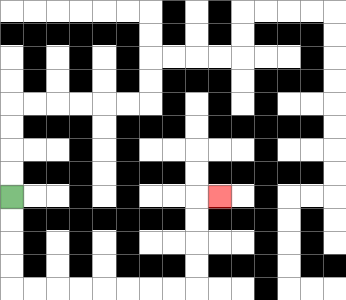{'start': '[0, 8]', 'end': '[9, 8]', 'path_directions': 'D,D,D,D,R,R,R,R,R,R,R,R,U,U,U,U,R', 'path_coordinates': '[[0, 8], [0, 9], [0, 10], [0, 11], [0, 12], [1, 12], [2, 12], [3, 12], [4, 12], [5, 12], [6, 12], [7, 12], [8, 12], [8, 11], [8, 10], [8, 9], [8, 8], [9, 8]]'}